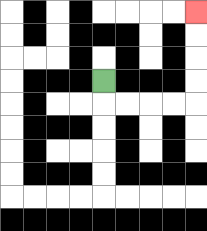{'start': '[4, 3]', 'end': '[8, 0]', 'path_directions': 'D,R,R,R,R,U,U,U,U', 'path_coordinates': '[[4, 3], [4, 4], [5, 4], [6, 4], [7, 4], [8, 4], [8, 3], [8, 2], [8, 1], [8, 0]]'}